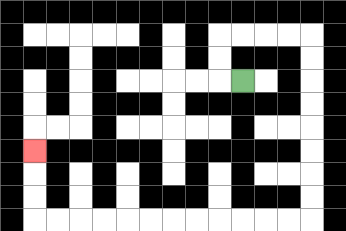{'start': '[10, 3]', 'end': '[1, 6]', 'path_directions': 'L,U,U,R,R,R,R,D,D,D,D,D,D,D,D,L,L,L,L,L,L,L,L,L,L,L,L,U,U,U', 'path_coordinates': '[[10, 3], [9, 3], [9, 2], [9, 1], [10, 1], [11, 1], [12, 1], [13, 1], [13, 2], [13, 3], [13, 4], [13, 5], [13, 6], [13, 7], [13, 8], [13, 9], [12, 9], [11, 9], [10, 9], [9, 9], [8, 9], [7, 9], [6, 9], [5, 9], [4, 9], [3, 9], [2, 9], [1, 9], [1, 8], [1, 7], [1, 6]]'}